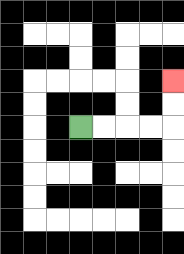{'start': '[3, 5]', 'end': '[7, 3]', 'path_directions': 'R,R,R,R,U,U', 'path_coordinates': '[[3, 5], [4, 5], [5, 5], [6, 5], [7, 5], [7, 4], [7, 3]]'}